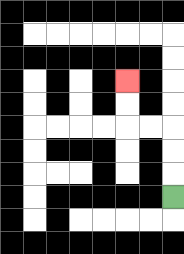{'start': '[7, 8]', 'end': '[5, 3]', 'path_directions': 'U,U,U,L,L,U,U', 'path_coordinates': '[[7, 8], [7, 7], [7, 6], [7, 5], [6, 5], [5, 5], [5, 4], [5, 3]]'}